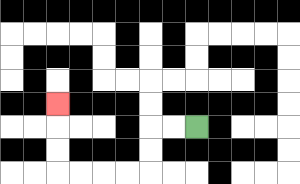{'start': '[8, 5]', 'end': '[2, 4]', 'path_directions': 'L,L,D,D,L,L,L,L,U,U,U', 'path_coordinates': '[[8, 5], [7, 5], [6, 5], [6, 6], [6, 7], [5, 7], [4, 7], [3, 7], [2, 7], [2, 6], [2, 5], [2, 4]]'}